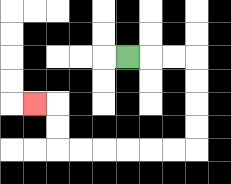{'start': '[5, 2]', 'end': '[1, 4]', 'path_directions': 'R,R,R,D,D,D,D,L,L,L,L,L,L,U,U,L', 'path_coordinates': '[[5, 2], [6, 2], [7, 2], [8, 2], [8, 3], [8, 4], [8, 5], [8, 6], [7, 6], [6, 6], [5, 6], [4, 6], [3, 6], [2, 6], [2, 5], [2, 4], [1, 4]]'}